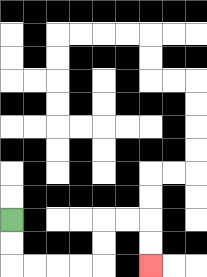{'start': '[0, 9]', 'end': '[6, 11]', 'path_directions': 'D,D,R,R,R,R,U,U,R,R,D,D', 'path_coordinates': '[[0, 9], [0, 10], [0, 11], [1, 11], [2, 11], [3, 11], [4, 11], [4, 10], [4, 9], [5, 9], [6, 9], [6, 10], [6, 11]]'}